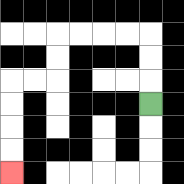{'start': '[6, 4]', 'end': '[0, 7]', 'path_directions': 'U,U,U,L,L,L,L,D,D,L,L,D,D,D,D', 'path_coordinates': '[[6, 4], [6, 3], [6, 2], [6, 1], [5, 1], [4, 1], [3, 1], [2, 1], [2, 2], [2, 3], [1, 3], [0, 3], [0, 4], [0, 5], [0, 6], [0, 7]]'}